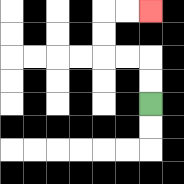{'start': '[6, 4]', 'end': '[6, 0]', 'path_directions': 'U,U,L,L,U,U,R,R', 'path_coordinates': '[[6, 4], [6, 3], [6, 2], [5, 2], [4, 2], [4, 1], [4, 0], [5, 0], [6, 0]]'}